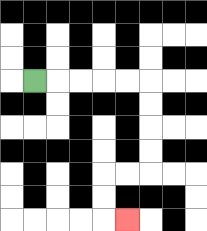{'start': '[1, 3]', 'end': '[5, 9]', 'path_directions': 'R,R,R,R,R,D,D,D,D,L,L,D,D,R', 'path_coordinates': '[[1, 3], [2, 3], [3, 3], [4, 3], [5, 3], [6, 3], [6, 4], [6, 5], [6, 6], [6, 7], [5, 7], [4, 7], [4, 8], [4, 9], [5, 9]]'}